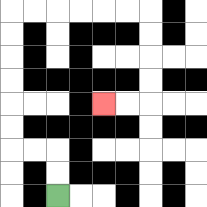{'start': '[2, 8]', 'end': '[4, 4]', 'path_directions': 'U,U,L,L,U,U,U,U,U,U,R,R,R,R,R,R,D,D,D,D,L,L', 'path_coordinates': '[[2, 8], [2, 7], [2, 6], [1, 6], [0, 6], [0, 5], [0, 4], [0, 3], [0, 2], [0, 1], [0, 0], [1, 0], [2, 0], [3, 0], [4, 0], [5, 0], [6, 0], [6, 1], [6, 2], [6, 3], [6, 4], [5, 4], [4, 4]]'}